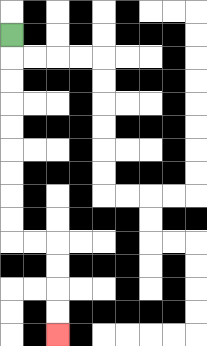{'start': '[0, 1]', 'end': '[2, 14]', 'path_directions': 'D,D,D,D,D,D,D,D,D,R,R,D,D,D,D', 'path_coordinates': '[[0, 1], [0, 2], [0, 3], [0, 4], [0, 5], [0, 6], [0, 7], [0, 8], [0, 9], [0, 10], [1, 10], [2, 10], [2, 11], [2, 12], [2, 13], [2, 14]]'}